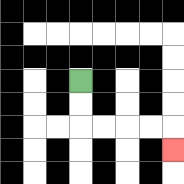{'start': '[3, 3]', 'end': '[7, 6]', 'path_directions': 'D,D,R,R,R,R,D', 'path_coordinates': '[[3, 3], [3, 4], [3, 5], [4, 5], [5, 5], [6, 5], [7, 5], [7, 6]]'}